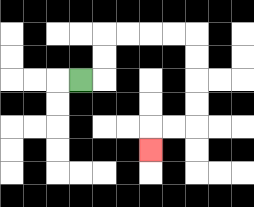{'start': '[3, 3]', 'end': '[6, 6]', 'path_directions': 'R,U,U,R,R,R,R,D,D,D,D,L,L,D', 'path_coordinates': '[[3, 3], [4, 3], [4, 2], [4, 1], [5, 1], [6, 1], [7, 1], [8, 1], [8, 2], [8, 3], [8, 4], [8, 5], [7, 5], [6, 5], [6, 6]]'}